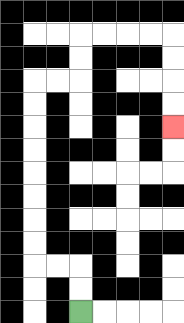{'start': '[3, 13]', 'end': '[7, 5]', 'path_directions': 'U,U,L,L,U,U,U,U,U,U,U,U,R,R,U,U,R,R,R,R,D,D,D,D', 'path_coordinates': '[[3, 13], [3, 12], [3, 11], [2, 11], [1, 11], [1, 10], [1, 9], [1, 8], [1, 7], [1, 6], [1, 5], [1, 4], [1, 3], [2, 3], [3, 3], [3, 2], [3, 1], [4, 1], [5, 1], [6, 1], [7, 1], [7, 2], [7, 3], [7, 4], [7, 5]]'}